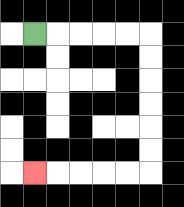{'start': '[1, 1]', 'end': '[1, 7]', 'path_directions': 'R,R,R,R,R,D,D,D,D,D,D,L,L,L,L,L', 'path_coordinates': '[[1, 1], [2, 1], [3, 1], [4, 1], [5, 1], [6, 1], [6, 2], [6, 3], [6, 4], [6, 5], [6, 6], [6, 7], [5, 7], [4, 7], [3, 7], [2, 7], [1, 7]]'}